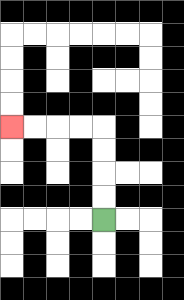{'start': '[4, 9]', 'end': '[0, 5]', 'path_directions': 'U,U,U,U,L,L,L,L', 'path_coordinates': '[[4, 9], [4, 8], [4, 7], [4, 6], [4, 5], [3, 5], [2, 5], [1, 5], [0, 5]]'}